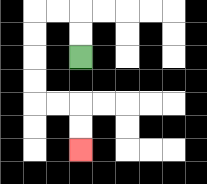{'start': '[3, 2]', 'end': '[3, 6]', 'path_directions': 'U,U,L,L,D,D,D,D,R,R,D,D', 'path_coordinates': '[[3, 2], [3, 1], [3, 0], [2, 0], [1, 0], [1, 1], [1, 2], [1, 3], [1, 4], [2, 4], [3, 4], [3, 5], [3, 6]]'}